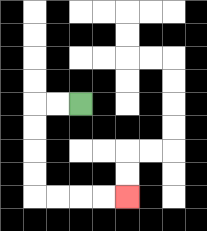{'start': '[3, 4]', 'end': '[5, 8]', 'path_directions': 'L,L,D,D,D,D,R,R,R,R', 'path_coordinates': '[[3, 4], [2, 4], [1, 4], [1, 5], [1, 6], [1, 7], [1, 8], [2, 8], [3, 8], [4, 8], [5, 8]]'}